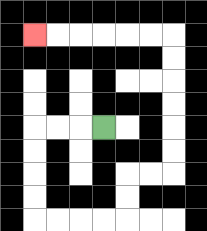{'start': '[4, 5]', 'end': '[1, 1]', 'path_directions': 'L,L,L,D,D,D,D,R,R,R,R,U,U,R,R,U,U,U,U,U,U,L,L,L,L,L,L', 'path_coordinates': '[[4, 5], [3, 5], [2, 5], [1, 5], [1, 6], [1, 7], [1, 8], [1, 9], [2, 9], [3, 9], [4, 9], [5, 9], [5, 8], [5, 7], [6, 7], [7, 7], [7, 6], [7, 5], [7, 4], [7, 3], [7, 2], [7, 1], [6, 1], [5, 1], [4, 1], [3, 1], [2, 1], [1, 1]]'}